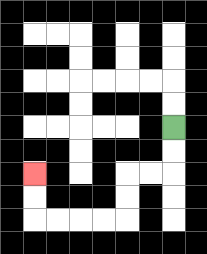{'start': '[7, 5]', 'end': '[1, 7]', 'path_directions': 'D,D,L,L,D,D,L,L,L,L,U,U', 'path_coordinates': '[[7, 5], [7, 6], [7, 7], [6, 7], [5, 7], [5, 8], [5, 9], [4, 9], [3, 9], [2, 9], [1, 9], [1, 8], [1, 7]]'}